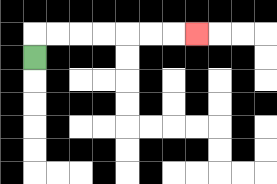{'start': '[1, 2]', 'end': '[8, 1]', 'path_directions': 'U,R,R,R,R,R,R,R', 'path_coordinates': '[[1, 2], [1, 1], [2, 1], [3, 1], [4, 1], [5, 1], [6, 1], [7, 1], [8, 1]]'}